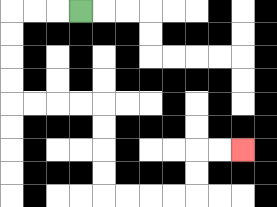{'start': '[3, 0]', 'end': '[10, 6]', 'path_directions': 'L,L,L,D,D,D,D,R,R,R,R,D,D,D,D,R,R,R,R,U,U,R,R', 'path_coordinates': '[[3, 0], [2, 0], [1, 0], [0, 0], [0, 1], [0, 2], [0, 3], [0, 4], [1, 4], [2, 4], [3, 4], [4, 4], [4, 5], [4, 6], [4, 7], [4, 8], [5, 8], [6, 8], [7, 8], [8, 8], [8, 7], [8, 6], [9, 6], [10, 6]]'}